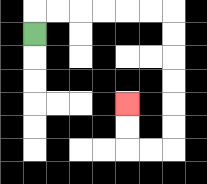{'start': '[1, 1]', 'end': '[5, 4]', 'path_directions': 'U,R,R,R,R,R,R,D,D,D,D,D,D,L,L,U,U', 'path_coordinates': '[[1, 1], [1, 0], [2, 0], [3, 0], [4, 0], [5, 0], [6, 0], [7, 0], [7, 1], [7, 2], [7, 3], [7, 4], [7, 5], [7, 6], [6, 6], [5, 6], [5, 5], [5, 4]]'}